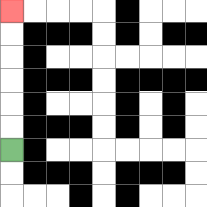{'start': '[0, 6]', 'end': '[0, 0]', 'path_directions': 'U,U,U,U,U,U', 'path_coordinates': '[[0, 6], [0, 5], [0, 4], [0, 3], [0, 2], [0, 1], [0, 0]]'}